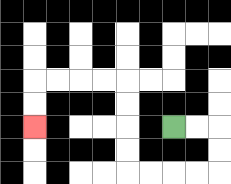{'start': '[7, 5]', 'end': '[1, 5]', 'path_directions': 'R,R,D,D,L,L,L,L,U,U,U,U,L,L,L,L,D,D', 'path_coordinates': '[[7, 5], [8, 5], [9, 5], [9, 6], [9, 7], [8, 7], [7, 7], [6, 7], [5, 7], [5, 6], [5, 5], [5, 4], [5, 3], [4, 3], [3, 3], [2, 3], [1, 3], [1, 4], [1, 5]]'}